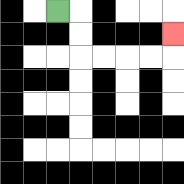{'start': '[2, 0]', 'end': '[7, 1]', 'path_directions': 'R,D,D,R,R,R,R,U', 'path_coordinates': '[[2, 0], [3, 0], [3, 1], [3, 2], [4, 2], [5, 2], [6, 2], [7, 2], [7, 1]]'}